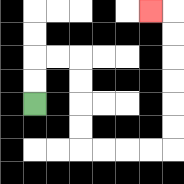{'start': '[1, 4]', 'end': '[6, 0]', 'path_directions': 'U,U,R,R,D,D,D,D,R,R,R,R,U,U,U,U,U,U,L', 'path_coordinates': '[[1, 4], [1, 3], [1, 2], [2, 2], [3, 2], [3, 3], [3, 4], [3, 5], [3, 6], [4, 6], [5, 6], [6, 6], [7, 6], [7, 5], [7, 4], [7, 3], [7, 2], [7, 1], [7, 0], [6, 0]]'}